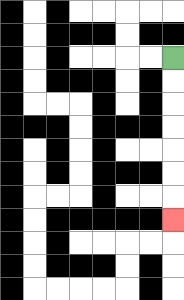{'start': '[7, 2]', 'end': '[7, 9]', 'path_directions': 'D,D,D,D,D,D,D', 'path_coordinates': '[[7, 2], [7, 3], [7, 4], [7, 5], [7, 6], [7, 7], [7, 8], [7, 9]]'}